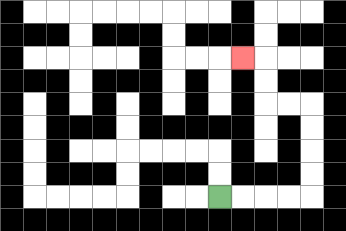{'start': '[9, 8]', 'end': '[10, 2]', 'path_directions': 'R,R,R,R,U,U,U,U,L,L,U,U,L', 'path_coordinates': '[[9, 8], [10, 8], [11, 8], [12, 8], [13, 8], [13, 7], [13, 6], [13, 5], [13, 4], [12, 4], [11, 4], [11, 3], [11, 2], [10, 2]]'}